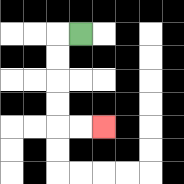{'start': '[3, 1]', 'end': '[4, 5]', 'path_directions': 'L,D,D,D,D,R,R', 'path_coordinates': '[[3, 1], [2, 1], [2, 2], [2, 3], [2, 4], [2, 5], [3, 5], [4, 5]]'}